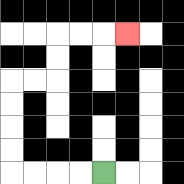{'start': '[4, 7]', 'end': '[5, 1]', 'path_directions': 'L,L,L,L,U,U,U,U,R,R,U,U,R,R,R', 'path_coordinates': '[[4, 7], [3, 7], [2, 7], [1, 7], [0, 7], [0, 6], [0, 5], [0, 4], [0, 3], [1, 3], [2, 3], [2, 2], [2, 1], [3, 1], [4, 1], [5, 1]]'}